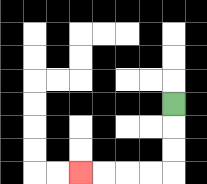{'start': '[7, 4]', 'end': '[3, 7]', 'path_directions': 'D,D,D,L,L,L,L', 'path_coordinates': '[[7, 4], [7, 5], [7, 6], [7, 7], [6, 7], [5, 7], [4, 7], [3, 7]]'}